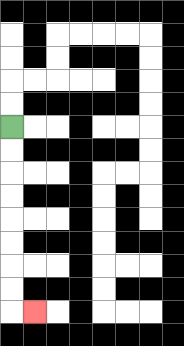{'start': '[0, 5]', 'end': '[1, 13]', 'path_directions': 'D,D,D,D,D,D,D,D,R', 'path_coordinates': '[[0, 5], [0, 6], [0, 7], [0, 8], [0, 9], [0, 10], [0, 11], [0, 12], [0, 13], [1, 13]]'}